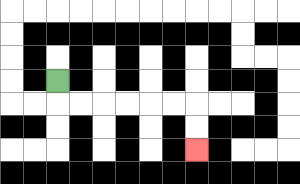{'start': '[2, 3]', 'end': '[8, 6]', 'path_directions': 'D,R,R,R,R,R,R,D,D', 'path_coordinates': '[[2, 3], [2, 4], [3, 4], [4, 4], [5, 4], [6, 4], [7, 4], [8, 4], [8, 5], [8, 6]]'}